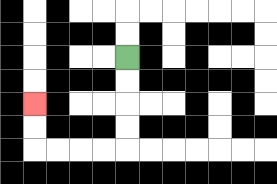{'start': '[5, 2]', 'end': '[1, 4]', 'path_directions': 'D,D,D,D,L,L,L,L,U,U', 'path_coordinates': '[[5, 2], [5, 3], [5, 4], [5, 5], [5, 6], [4, 6], [3, 6], [2, 6], [1, 6], [1, 5], [1, 4]]'}